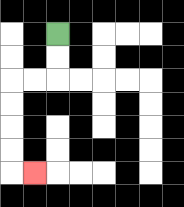{'start': '[2, 1]', 'end': '[1, 7]', 'path_directions': 'D,D,L,L,D,D,D,D,R', 'path_coordinates': '[[2, 1], [2, 2], [2, 3], [1, 3], [0, 3], [0, 4], [0, 5], [0, 6], [0, 7], [1, 7]]'}